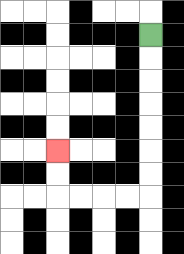{'start': '[6, 1]', 'end': '[2, 6]', 'path_directions': 'D,D,D,D,D,D,D,L,L,L,L,U,U', 'path_coordinates': '[[6, 1], [6, 2], [6, 3], [6, 4], [6, 5], [6, 6], [6, 7], [6, 8], [5, 8], [4, 8], [3, 8], [2, 8], [2, 7], [2, 6]]'}